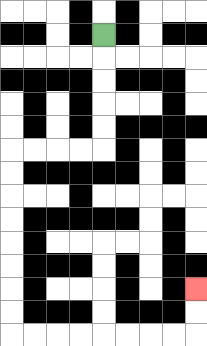{'start': '[4, 1]', 'end': '[8, 12]', 'path_directions': 'D,D,D,D,D,L,L,L,L,D,D,D,D,D,D,D,D,R,R,R,R,R,R,R,R,U,U', 'path_coordinates': '[[4, 1], [4, 2], [4, 3], [4, 4], [4, 5], [4, 6], [3, 6], [2, 6], [1, 6], [0, 6], [0, 7], [0, 8], [0, 9], [0, 10], [0, 11], [0, 12], [0, 13], [0, 14], [1, 14], [2, 14], [3, 14], [4, 14], [5, 14], [6, 14], [7, 14], [8, 14], [8, 13], [8, 12]]'}